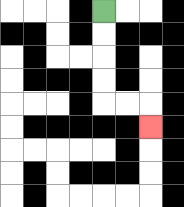{'start': '[4, 0]', 'end': '[6, 5]', 'path_directions': 'D,D,D,D,R,R,D', 'path_coordinates': '[[4, 0], [4, 1], [4, 2], [4, 3], [4, 4], [5, 4], [6, 4], [6, 5]]'}